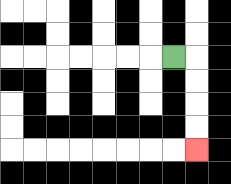{'start': '[7, 2]', 'end': '[8, 6]', 'path_directions': 'R,D,D,D,D', 'path_coordinates': '[[7, 2], [8, 2], [8, 3], [8, 4], [8, 5], [8, 6]]'}